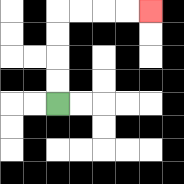{'start': '[2, 4]', 'end': '[6, 0]', 'path_directions': 'U,U,U,U,R,R,R,R', 'path_coordinates': '[[2, 4], [2, 3], [2, 2], [2, 1], [2, 0], [3, 0], [4, 0], [5, 0], [6, 0]]'}